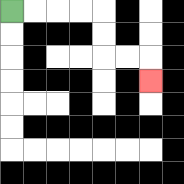{'start': '[0, 0]', 'end': '[6, 3]', 'path_directions': 'R,R,R,R,D,D,R,R,D', 'path_coordinates': '[[0, 0], [1, 0], [2, 0], [3, 0], [4, 0], [4, 1], [4, 2], [5, 2], [6, 2], [6, 3]]'}